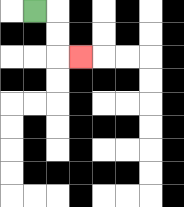{'start': '[1, 0]', 'end': '[3, 2]', 'path_directions': 'R,D,D,R', 'path_coordinates': '[[1, 0], [2, 0], [2, 1], [2, 2], [3, 2]]'}